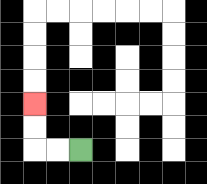{'start': '[3, 6]', 'end': '[1, 4]', 'path_directions': 'L,L,U,U', 'path_coordinates': '[[3, 6], [2, 6], [1, 6], [1, 5], [1, 4]]'}